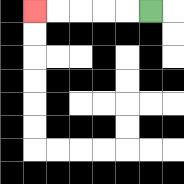{'start': '[6, 0]', 'end': '[1, 0]', 'path_directions': 'L,L,L,L,L', 'path_coordinates': '[[6, 0], [5, 0], [4, 0], [3, 0], [2, 0], [1, 0]]'}